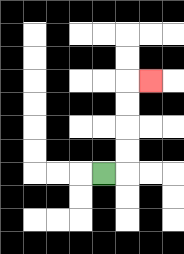{'start': '[4, 7]', 'end': '[6, 3]', 'path_directions': 'R,U,U,U,U,R', 'path_coordinates': '[[4, 7], [5, 7], [5, 6], [5, 5], [5, 4], [5, 3], [6, 3]]'}